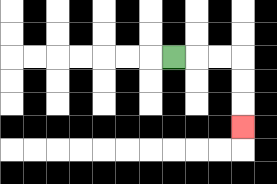{'start': '[7, 2]', 'end': '[10, 5]', 'path_directions': 'R,R,R,D,D,D', 'path_coordinates': '[[7, 2], [8, 2], [9, 2], [10, 2], [10, 3], [10, 4], [10, 5]]'}